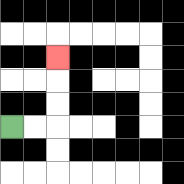{'start': '[0, 5]', 'end': '[2, 2]', 'path_directions': 'R,R,U,U,U', 'path_coordinates': '[[0, 5], [1, 5], [2, 5], [2, 4], [2, 3], [2, 2]]'}